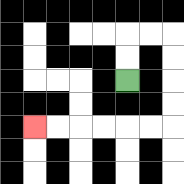{'start': '[5, 3]', 'end': '[1, 5]', 'path_directions': 'U,U,R,R,D,D,D,D,L,L,L,L,L,L', 'path_coordinates': '[[5, 3], [5, 2], [5, 1], [6, 1], [7, 1], [7, 2], [7, 3], [7, 4], [7, 5], [6, 5], [5, 5], [4, 5], [3, 5], [2, 5], [1, 5]]'}